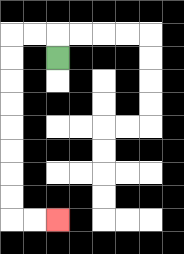{'start': '[2, 2]', 'end': '[2, 9]', 'path_directions': 'U,L,L,D,D,D,D,D,D,D,D,R,R', 'path_coordinates': '[[2, 2], [2, 1], [1, 1], [0, 1], [0, 2], [0, 3], [0, 4], [0, 5], [0, 6], [0, 7], [0, 8], [0, 9], [1, 9], [2, 9]]'}